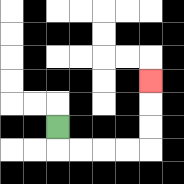{'start': '[2, 5]', 'end': '[6, 3]', 'path_directions': 'D,R,R,R,R,U,U,U', 'path_coordinates': '[[2, 5], [2, 6], [3, 6], [4, 6], [5, 6], [6, 6], [6, 5], [6, 4], [6, 3]]'}